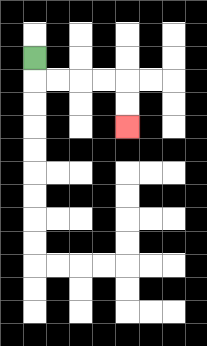{'start': '[1, 2]', 'end': '[5, 5]', 'path_directions': 'D,R,R,R,R,D,D', 'path_coordinates': '[[1, 2], [1, 3], [2, 3], [3, 3], [4, 3], [5, 3], [5, 4], [5, 5]]'}